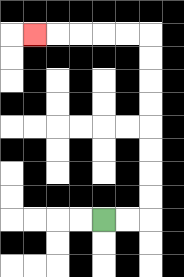{'start': '[4, 9]', 'end': '[1, 1]', 'path_directions': 'R,R,U,U,U,U,U,U,U,U,L,L,L,L,L', 'path_coordinates': '[[4, 9], [5, 9], [6, 9], [6, 8], [6, 7], [6, 6], [6, 5], [6, 4], [6, 3], [6, 2], [6, 1], [5, 1], [4, 1], [3, 1], [2, 1], [1, 1]]'}